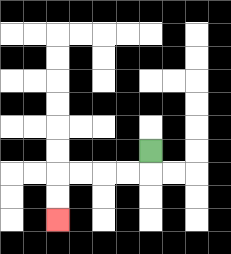{'start': '[6, 6]', 'end': '[2, 9]', 'path_directions': 'D,L,L,L,L,D,D', 'path_coordinates': '[[6, 6], [6, 7], [5, 7], [4, 7], [3, 7], [2, 7], [2, 8], [2, 9]]'}